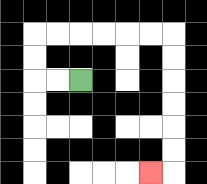{'start': '[3, 3]', 'end': '[6, 7]', 'path_directions': 'L,L,U,U,R,R,R,R,R,R,D,D,D,D,D,D,L', 'path_coordinates': '[[3, 3], [2, 3], [1, 3], [1, 2], [1, 1], [2, 1], [3, 1], [4, 1], [5, 1], [6, 1], [7, 1], [7, 2], [7, 3], [7, 4], [7, 5], [7, 6], [7, 7], [6, 7]]'}